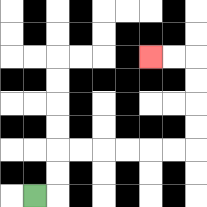{'start': '[1, 8]', 'end': '[6, 2]', 'path_directions': 'R,U,U,R,R,R,R,R,R,U,U,U,U,L,L', 'path_coordinates': '[[1, 8], [2, 8], [2, 7], [2, 6], [3, 6], [4, 6], [5, 6], [6, 6], [7, 6], [8, 6], [8, 5], [8, 4], [8, 3], [8, 2], [7, 2], [6, 2]]'}